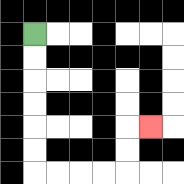{'start': '[1, 1]', 'end': '[6, 5]', 'path_directions': 'D,D,D,D,D,D,R,R,R,R,U,U,R', 'path_coordinates': '[[1, 1], [1, 2], [1, 3], [1, 4], [1, 5], [1, 6], [1, 7], [2, 7], [3, 7], [4, 7], [5, 7], [5, 6], [5, 5], [6, 5]]'}